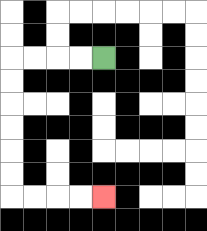{'start': '[4, 2]', 'end': '[4, 8]', 'path_directions': 'L,L,L,L,D,D,D,D,D,D,R,R,R,R', 'path_coordinates': '[[4, 2], [3, 2], [2, 2], [1, 2], [0, 2], [0, 3], [0, 4], [0, 5], [0, 6], [0, 7], [0, 8], [1, 8], [2, 8], [3, 8], [4, 8]]'}